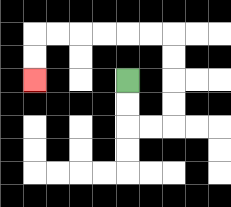{'start': '[5, 3]', 'end': '[1, 3]', 'path_directions': 'D,D,R,R,U,U,U,U,L,L,L,L,L,L,D,D', 'path_coordinates': '[[5, 3], [5, 4], [5, 5], [6, 5], [7, 5], [7, 4], [7, 3], [7, 2], [7, 1], [6, 1], [5, 1], [4, 1], [3, 1], [2, 1], [1, 1], [1, 2], [1, 3]]'}